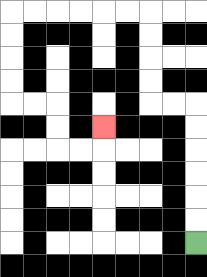{'start': '[8, 10]', 'end': '[4, 5]', 'path_directions': 'U,U,U,U,U,U,L,L,U,U,U,U,L,L,L,L,L,L,D,D,D,D,R,R,D,D,R,R,U', 'path_coordinates': '[[8, 10], [8, 9], [8, 8], [8, 7], [8, 6], [8, 5], [8, 4], [7, 4], [6, 4], [6, 3], [6, 2], [6, 1], [6, 0], [5, 0], [4, 0], [3, 0], [2, 0], [1, 0], [0, 0], [0, 1], [0, 2], [0, 3], [0, 4], [1, 4], [2, 4], [2, 5], [2, 6], [3, 6], [4, 6], [4, 5]]'}